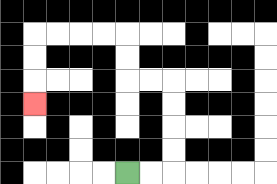{'start': '[5, 7]', 'end': '[1, 4]', 'path_directions': 'R,R,U,U,U,U,L,L,U,U,L,L,L,L,D,D,D', 'path_coordinates': '[[5, 7], [6, 7], [7, 7], [7, 6], [7, 5], [7, 4], [7, 3], [6, 3], [5, 3], [5, 2], [5, 1], [4, 1], [3, 1], [2, 1], [1, 1], [1, 2], [1, 3], [1, 4]]'}